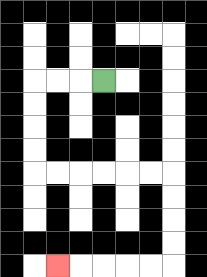{'start': '[4, 3]', 'end': '[2, 11]', 'path_directions': 'L,L,L,D,D,D,D,R,R,R,R,R,R,D,D,D,D,L,L,L,L,L', 'path_coordinates': '[[4, 3], [3, 3], [2, 3], [1, 3], [1, 4], [1, 5], [1, 6], [1, 7], [2, 7], [3, 7], [4, 7], [5, 7], [6, 7], [7, 7], [7, 8], [7, 9], [7, 10], [7, 11], [6, 11], [5, 11], [4, 11], [3, 11], [2, 11]]'}